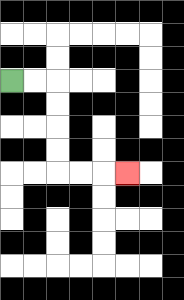{'start': '[0, 3]', 'end': '[5, 7]', 'path_directions': 'R,R,D,D,D,D,R,R,R', 'path_coordinates': '[[0, 3], [1, 3], [2, 3], [2, 4], [2, 5], [2, 6], [2, 7], [3, 7], [4, 7], [5, 7]]'}